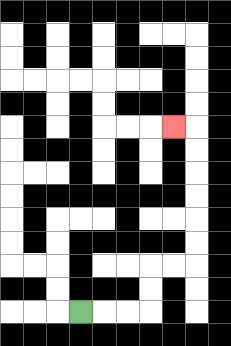{'start': '[3, 13]', 'end': '[7, 5]', 'path_directions': 'R,R,R,U,U,R,R,U,U,U,U,U,U,L', 'path_coordinates': '[[3, 13], [4, 13], [5, 13], [6, 13], [6, 12], [6, 11], [7, 11], [8, 11], [8, 10], [8, 9], [8, 8], [8, 7], [8, 6], [8, 5], [7, 5]]'}